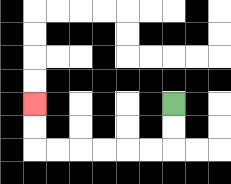{'start': '[7, 4]', 'end': '[1, 4]', 'path_directions': 'D,D,L,L,L,L,L,L,U,U', 'path_coordinates': '[[7, 4], [7, 5], [7, 6], [6, 6], [5, 6], [4, 6], [3, 6], [2, 6], [1, 6], [1, 5], [1, 4]]'}